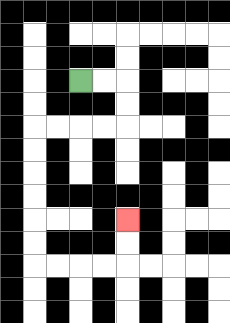{'start': '[3, 3]', 'end': '[5, 9]', 'path_directions': 'R,R,D,D,L,L,L,L,D,D,D,D,D,D,R,R,R,R,U,U', 'path_coordinates': '[[3, 3], [4, 3], [5, 3], [5, 4], [5, 5], [4, 5], [3, 5], [2, 5], [1, 5], [1, 6], [1, 7], [1, 8], [1, 9], [1, 10], [1, 11], [2, 11], [3, 11], [4, 11], [5, 11], [5, 10], [5, 9]]'}